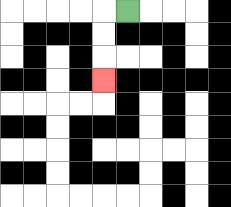{'start': '[5, 0]', 'end': '[4, 3]', 'path_directions': 'L,D,D,D', 'path_coordinates': '[[5, 0], [4, 0], [4, 1], [4, 2], [4, 3]]'}